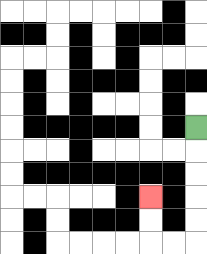{'start': '[8, 5]', 'end': '[6, 8]', 'path_directions': 'D,D,D,D,D,L,L,U,U', 'path_coordinates': '[[8, 5], [8, 6], [8, 7], [8, 8], [8, 9], [8, 10], [7, 10], [6, 10], [6, 9], [6, 8]]'}